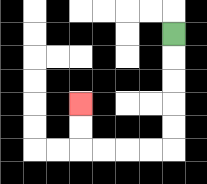{'start': '[7, 1]', 'end': '[3, 4]', 'path_directions': 'D,D,D,D,D,L,L,L,L,U,U', 'path_coordinates': '[[7, 1], [7, 2], [7, 3], [7, 4], [7, 5], [7, 6], [6, 6], [5, 6], [4, 6], [3, 6], [3, 5], [3, 4]]'}